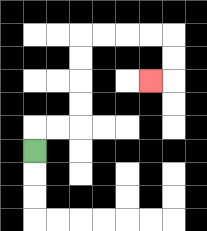{'start': '[1, 6]', 'end': '[6, 3]', 'path_directions': 'U,R,R,U,U,U,U,R,R,R,R,D,D,L', 'path_coordinates': '[[1, 6], [1, 5], [2, 5], [3, 5], [3, 4], [3, 3], [3, 2], [3, 1], [4, 1], [5, 1], [6, 1], [7, 1], [7, 2], [7, 3], [6, 3]]'}